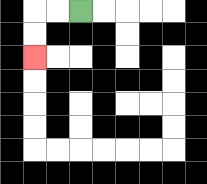{'start': '[3, 0]', 'end': '[1, 2]', 'path_directions': 'L,L,D,D', 'path_coordinates': '[[3, 0], [2, 0], [1, 0], [1, 1], [1, 2]]'}